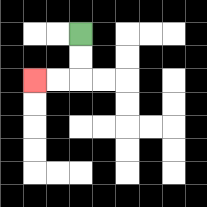{'start': '[3, 1]', 'end': '[1, 3]', 'path_directions': 'D,D,L,L', 'path_coordinates': '[[3, 1], [3, 2], [3, 3], [2, 3], [1, 3]]'}